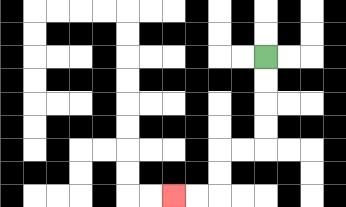{'start': '[11, 2]', 'end': '[7, 8]', 'path_directions': 'D,D,D,D,L,L,D,D,L,L', 'path_coordinates': '[[11, 2], [11, 3], [11, 4], [11, 5], [11, 6], [10, 6], [9, 6], [9, 7], [9, 8], [8, 8], [7, 8]]'}